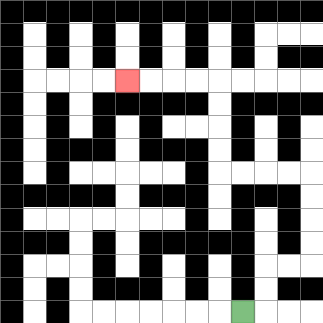{'start': '[10, 13]', 'end': '[5, 3]', 'path_directions': 'R,U,U,R,R,U,U,U,U,L,L,L,L,U,U,U,U,L,L,L,L', 'path_coordinates': '[[10, 13], [11, 13], [11, 12], [11, 11], [12, 11], [13, 11], [13, 10], [13, 9], [13, 8], [13, 7], [12, 7], [11, 7], [10, 7], [9, 7], [9, 6], [9, 5], [9, 4], [9, 3], [8, 3], [7, 3], [6, 3], [5, 3]]'}